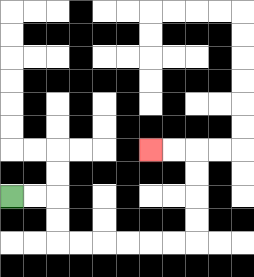{'start': '[0, 8]', 'end': '[6, 6]', 'path_directions': 'R,R,D,D,R,R,R,R,R,R,U,U,U,U,L,L', 'path_coordinates': '[[0, 8], [1, 8], [2, 8], [2, 9], [2, 10], [3, 10], [4, 10], [5, 10], [6, 10], [7, 10], [8, 10], [8, 9], [8, 8], [8, 7], [8, 6], [7, 6], [6, 6]]'}